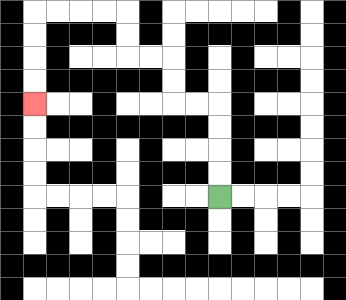{'start': '[9, 8]', 'end': '[1, 4]', 'path_directions': 'U,U,U,U,L,L,U,U,L,L,U,U,L,L,L,L,D,D,D,D', 'path_coordinates': '[[9, 8], [9, 7], [9, 6], [9, 5], [9, 4], [8, 4], [7, 4], [7, 3], [7, 2], [6, 2], [5, 2], [5, 1], [5, 0], [4, 0], [3, 0], [2, 0], [1, 0], [1, 1], [1, 2], [1, 3], [1, 4]]'}